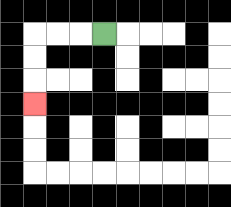{'start': '[4, 1]', 'end': '[1, 4]', 'path_directions': 'L,L,L,D,D,D', 'path_coordinates': '[[4, 1], [3, 1], [2, 1], [1, 1], [1, 2], [1, 3], [1, 4]]'}